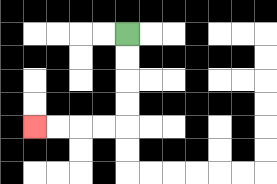{'start': '[5, 1]', 'end': '[1, 5]', 'path_directions': 'D,D,D,D,L,L,L,L', 'path_coordinates': '[[5, 1], [5, 2], [5, 3], [5, 4], [5, 5], [4, 5], [3, 5], [2, 5], [1, 5]]'}